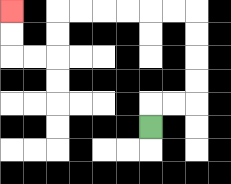{'start': '[6, 5]', 'end': '[0, 0]', 'path_directions': 'U,R,R,U,U,U,U,L,L,L,L,L,L,D,D,L,L,U,U', 'path_coordinates': '[[6, 5], [6, 4], [7, 4], [8, 4], [8, 3], [8, 2], [8, 1], [8, 0], [7, 0], [6, 0], [5, 0], [4, 0], [3, 0], [2, 0], [2, 1], [2, 2], [1, 2], [0, 2], [0, 1], [0, 0]]'}